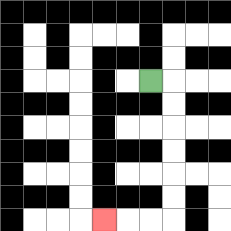{'start': '[6, 3]', 'end': '[4, 9]', 'path_directions': 'R,D,D,D,D,D,D,L,L,L', 'path_coordinates': '[[6, 3], [7, 3], [7, 4], [7, 5], [7, 6], [7, 7], [7, 8], [7, 9], [6, 9], [5, 9], [4, 9]]'}